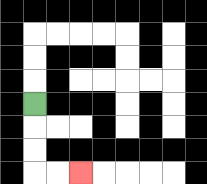{'start': '[1, 4]', 'end': '[3, 7]', 'path_directions': 'D,D,D,R,R', 'path_coordinates': '[[1, 4], [1, 5], [1, 6], [1, 7], [2, 7], [3, 7]]'}